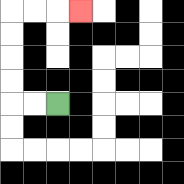{'start': '[2, 4]', 'end': '[3, 0]', 'path_directions': 'L,L,U,U,U,U,R,R,R', 'path_coordinates': '[[2, 4], [1, 4], [0, 4], [0, 3], [0, 2], [0, 1], [0, 0], [1, 0], [2, 0], [3, 0]]'}